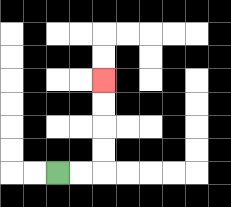{'start': '[2, 7]', 'end': '[4, 3]', 'path_directions': 'R,R,U,U,U,U', 'path_coordinates': '[[2, 7], [3, 7], [4, 7], [4, 6], [4, 5], [4, 4], [4, 3]]'}